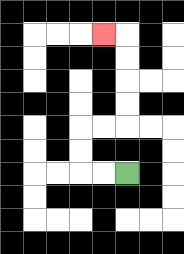{'start': '[5, 7]', 'end': '[4, 1]', 'path_directions': 'L,L,U,U,R,R,U,U,U,U,L', 'path_coordinates': '[[5, 7], [4, 7], [3, 7], [3, 6], [3, 5], [4, 5], [5, 5], [5, 4], [5, 3], [5, 2], [5, 1], [4, 1]]'}